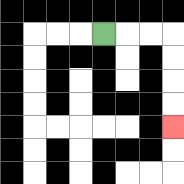{'start': '[4, 1]', 'end': '[7, 5]', 'path_directions': 'R,R,R,D,D,D,D', 'path_coordinates': '[[4, 1], [5, 1], [6, 1], [7, 1], [7, 2], [7, 3], [7, 4], [7, 5]]'}